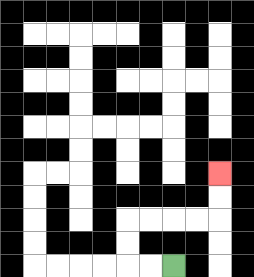{'start': '[7, 11]', 'end': '[9, 7]', 'path_directions': 'L,L,U,U,R,R,R,R,U,U', 'path_coordinates': '[[7, 11], [6, 11], [5, 11], [5, 10], [5, 9], [6, 9], [7, 9], [8, 9], [9, 9], [9, 8], [9, 7]]'}